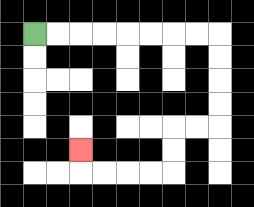{'start': '[1, 1]', 'end': '[3, 6]', 'path_directions': 'R,R,R,R,R,R,R,R,D,D,D,D,L,L,D,D,L,L,L,L,U', 'path_coordinates': '[[1, 1], [2, 1], [3, 1], [4, 1], [5, 1], [6, 1], [7, 1], [8, 1], [9, 1], [9, 2], [9, 3], [9, 4], [9, 5], [8, 5], [7, 5], [7, 6], [7, 7], [6, 7], [5, 7], [4, 7], [3, 7], [3, 6]]'}